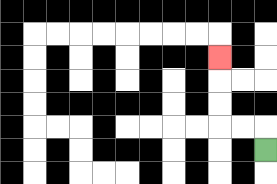{'start': '[11, 6]', 'end': '[9, 2]', 'path_directions': 'U,L,L,U,U,U', 'path_coordinates': '[[11, 6], [11, 5], [10, 5], [9, 5], [9, 4], [9, 3], [9, 2]]'}